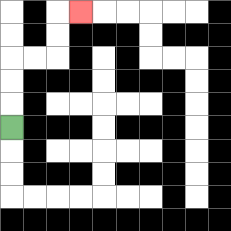{'start': '[0, 5]', 'end': '[3, 0]', 'path_directions': 'U,U,U,R,R,U,U,R', 'path_coordinates': '[[0, 5], [0, 4], [0, 3], [0, 2], [1, 2], [2, 2], [2, 1], [2, 0], [3, 0]]'}